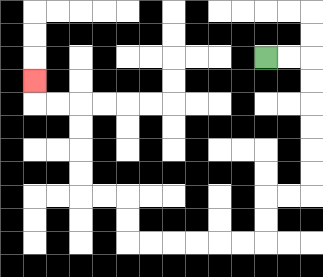{'start': '[11, 2]', 'end': '[1, 3]', 'path_directions': 'R,R,D,D,D,D,D,D,L,L,D,D,L,L,L,L,L,L,U,U,L,L,U,U,U,U,L,L,U', 'path_coordinates': '[[11, 2], [12, 2], [13, 2], [13, 3], [13, 4], [13, 5], [13, 6], [13, 7], [13, 8], [12, 8], [11, 8], [11, 9], [11, 10], [10, 10], [9, 10], [8, 10], [7, 10], [6, 10], [5, 10], [5, 9], [5, 8], [4, 8], [3, 8], [3, 7], [3, 6], [3, 5], [3, 4], [2, 4], [1, 4], [1, 3]]'}